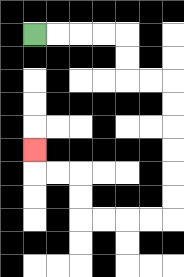{'start': '[1, 1]', 'end': '[1, 6]', 'path_directions': 'R,R,R,R,D,D,R,R,D,D,D,D,D,D,L,L,L,L,U,U,L,L,U', 'path_coordinates': '[[1, 1], [2, 1], [3, 1], [4, 1], [5, 1], [5, 2], [5, 3], [6, 3], [7, 3], [7, 4], [7, 5], [7, 6], [7, 7], [7, 8], [7, 9], [6, 9], [5, 9], [4, 9], [3, 9], [3, 8], [3, 7], [2, 7], [1, 7], [1, 6]]'}